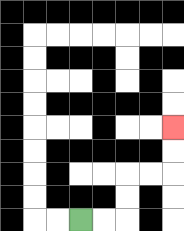{'start': '[3, 9]', 'end': '[7, 5]', 'path_directions': 'R,R,U,U,R,R,U,U', 'path_coordinates': '[[3, 9], [4, 9], [5, 9], [5, 8], [5, 7], [6, 7], [7, 7], [7, 6], [7, 5]]'}